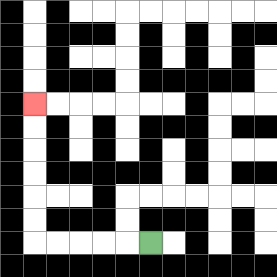{'start': '[6, 10]', 'end': '[1, 4]', 'path_directions': 'L,L,L,L,L,U,U,U,U,U,U', 'path_coordinates': '[[6, 10], [5, 10], [4, 10], [3, 10], [2, 10], [1, 10], [1, 9], [1, 8], [1, 7], [1, 6], [1, 5], [1, 4]]'}